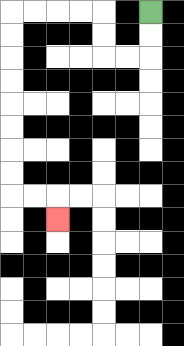{'start': '[6, 0]', 'end': '[2, 9]', 'path_directions': 'D,D,L,L,U,U,L,L,L,L,D,D,D,D,D,D,D,D,R,R,D', 'path_coordinates': '[[6, 0], [6, 1], [6, 2], [5, 2], [4, 2], [4, 1], [4, 0], [3, 0], [2, 0], [1, 0], [0, 0], [0, 1], [0, 2], [0, 3], [0, 4], [0, 5], [0, 6], [0, 7], [0, 8], [1, 8], [2, 8], [2, 9]]'}